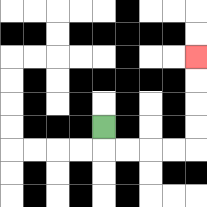{'start': '[4, 5]', 'end': '[8, 2]', 'path_directions': 'D,R,R,R,R,U,U,U,U', 'path_coordinates': '[[4, 5], [4, 6], [5, 6], [6, 6], [7, 6], [8, 6], [8, 5], [8, 4], [8, 3], [8, 2]]'}